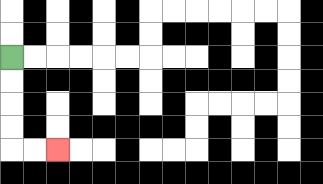{'start': '[0, 2]', 'end': '[2, 6]', 'path_directions': 'D,D,D,D,R,R', 'path_coordinates': '[[0, 2], [0, 3], [0, 4], [0, 5], [0, 6], [1, 6], [2, 6]]'}